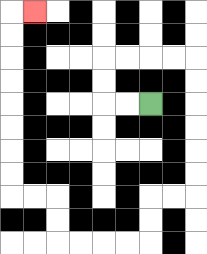{'start': '[6, 4]', 'end': '[1, 0]', 'path_directions': 'L,L,U,U,R,R,R,R,D,D,D,D,D,D,L,L,D,D,L,L,L,L,U,U,L,L,U,U,U,U,U,U,U,U,R', 'path_coordinates': '[[6, 4], [5, 4], [4, 4], [4, 3], [4, 2], [5, 2], [6, 2], [7, 2], [8, 2], [8, 3], [8, 4], [8, 5], [8, 6], [8, 7], [8, 8], [7, 8], [6, 8], [6, 9], [6, 10], [5, 10], [4, 10], [3, 10], [2, 10], [2, 9], [2, 8], [1, 8], [0, 8], [0, 7], [0, 6], [0, 5], [0, 4], [0, 3], [0, 2], [0, 1], [0, 0], [1, 0]]'}